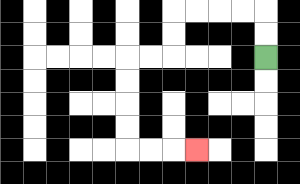{'start': '[11, 2]', 'end': '[8, 6]', 'path_directions': 'U,U,L,L,L,L,D,D,L,L,D,D,D,D,R,R,R', 'path_coordinates': '[[11, 2], [11, 1], [11, 0], [10, 0], [9, 0], [8, 0], [7, 0], [7, 1], [7, 2], [6, 2], [5, 2], [5, 3], [5, 4], [5, 5], [5, 6], [6, 6], [7, 6], [8, 6]]'}